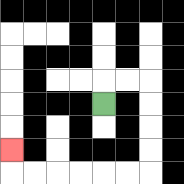{'start': '[4, 4]', 'end': '[0, 6]', 'path_directions': 'U,R,R,D,D,D,D,L,L,L,L,L,L,U', 'path_coordinates': '[[4, 4], [4, 3], [5, 3], [6, 3], [6, 4], [6, 5], [6, 6], [6, 7], [5, 7], [4, 7], [3, 7], [2, 7], [1, 7], [0, 7], [0, 6]]'}